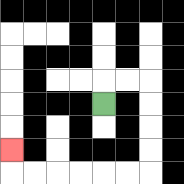{'start': '[4, 4]', 'end': '[0, 6]', 'path_directions': 'U,R,R,D,D,D,D,L,L,L,L,L,L,U', 'path_coordinates': '[[4, 4], [4, 3], [5, 3], [6, 3], [6, 4], [6, 5], [6, 6], [6, 7], [5, 7], [4, 7], [3, 7], [2, 7], [1, 7], [0, 7], [0, 6]]'}